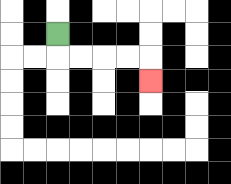{'start': '[2, 1]', 'end': '[6, 3]', 'path_directions': 'D,R,R,R,R,D', 'path_coordinates': '[[2, 1], [2, 2], [3, 2], [4, 2], [5, 2], [6, 2], [6, 3]]'}